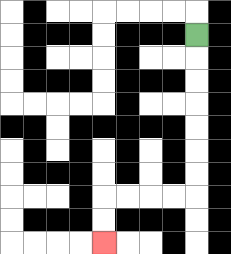{'start': '[8, 1]', 'end': '[4, 10]', 'path_directions': 'D,D,D,D,D,D,D,L,L,L,L,D,D', 'path_coordinates': '[[8, 1], [8, 2], [8, 3], [8, 4], [8, 5], [8, 6], [8, 7], [8, 8], [7, 8], [6, 8], [5, 8], [4, 8], [4, 9], [4, 10]]'}